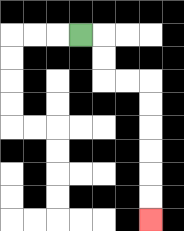{'start': '[3, 1]', 'end': '[6, 9]', 'path_directions': 'R,D,D,R,R,D,D,D,D,D,D', 'path_coordinates': '[[3, 1], [4, 1], [4, 2], [4, 3], [5, 3], [6, 3], [6, 4], [6, 5], [6, 6], [6, 7], [6, 8], [6, 9]]'}